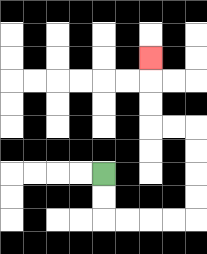{'start': '[4, 7]', 'end': '[6, 2]', 'path_directions': 'D,D,R,R,R,R,U,U,U,U,L,L,U,U,U', 'path_coordinates': '[[4, 7], [4, 8], [4, 9], [5, 9], [6, 9], [7, 9], [8, 9], [8, 8], [8, 7], [8, 6], [8, 5], [7, 5], [6, 5], [6, 4], [6, 3], [6, 2]]'}